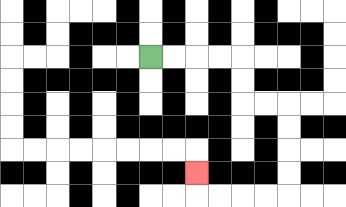{'start': '[6, 2]', 'end': '[8, 7]', 'path_directions': 'R,R,R,R,D,D,R,R,D,D,D,D,L,L,L,L,U', 'path_coordinates': '[[6, 2], [7, 2], [8, 2], [9, 2], [10, 2], [10, 3], [10, 4], [11, 4], [12, 4], [12, 5], [12, 6], [12, 7], [12, 8], [11, 8], [10, 8], [9, 8], [8, 8], [8, 7]]'}